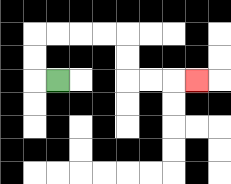{'start': '[2, 3]', 'end': '[8, 3]', 'path_directions': 'L,U,U,R,R,R,R,D,D,R,R,R', 'path_coordinates': '[[2, 3], [1, 3], [1, 2], [1, 1], [2, 1], [3, 1], [4, 1], [5, 1], [5, 2], [5, 3], [6, 3], [7, 3], [8, 3]]'}